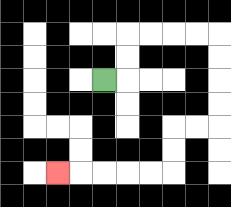{'start': '[4, 3]', 'end': '[2, 7]', 'path_directions': 'R,U,U,R,R,R,R,D,D,D,D,L,L,D,D,L,L,L,L,L', 'path_coordinates': '[[4, 3], [5, 3], [5, 2], [5, 1], [6, 1], [7, 1], [8, 1], [9, 1], [9, 2], [9, 3], [9, 4], [9, 5], [8, 5], [7, 5], [7, 6], [7, 7], [6, 7], [5, 7], [4, 7], [3, 7], [2, 7]]'}